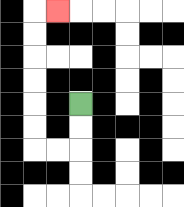{'start': '[3, 4]', 'end': '[2, 0]', 'path_directions': 'D,D,L,L,U,U,U,U,U,U,R', 'path_coordinates': '[[3, 4], [3, 5], [3, 6], [2, 6], [1, 6], [1, 5], [1, 4], [1, 3], [1, 2], [1, 1], [1, 0], [2, 0]]'}